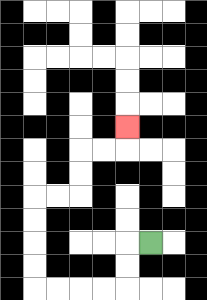{'start': '[6, 10]', 'end': '[5, 5]', 'path_directions': 'L,D,D,L,L,L,L,U,U,U,U,R,R,U,U,R,R,U', 'path_coordinates': '[[6, 10], [5, 10], [5, 11], [5, 12], [4, 12], [3, 12], [2, 12], [1, 12], [1, 11], [1, 10], [1, 9], [1, 8], [2, 8], [3, 8], [3, 7], [3, 6], [4, 6], [5, 6], [5, 5]]'}